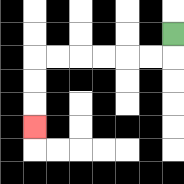{'start': '[7, 1]', 'end': '[1, 5]', 'path_directions': 'D,L,L,L,L,L,L,D,D,D', 'path_coordinates': '[[7, 1], [7, 2], [6, 2], [5, 2], [4, 2], [3, 2], [2, 2], [1, 2], [1, 3], [1, 4], [1, 5]]'}